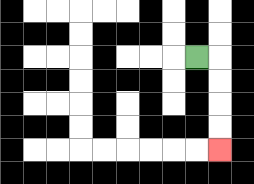{'start': '[8, 2]', 'end': '[9, 6]', 'path_directions': 'R,D,D,D,D', 'path_coordinates': '[[8, 2], [9, 2], [9, 3], [9, 4], [9, 5], [9, 6]]'}